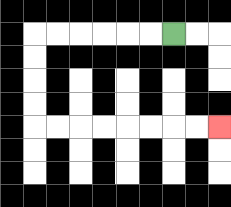{'start': '[7, 1]', 'end': '[9, 5]', 'path_directions': 'L,L,L,L,L,L,D,D,D,D,R,R,R,R,R,R,R,R', 'path_coordinates': '[[7, 1], [6, 1], [5, 1], [4, 1], [3, 1], [2, 1], [1, 1], [1, 2], [1, 3], [1, 4], [1, 5], [2, 5], [3, 5], [4, 5], [5, 5], [6, 5], [7, 5], [8, 5], [9, 5]]'}